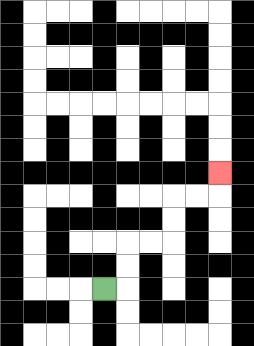{'start': '[4, 12]', 'end': '[9, 7]', 'path_directions': 'R,U,U,R,R,U,U,R,R,U', 'path_coordinates': '[[4, 12], [5, 12], [5, 11], [5, 10], [6, 10], [7, 10], [7, 9], [7, 8], [8, 8], [9, 8], [9, 7]]'}